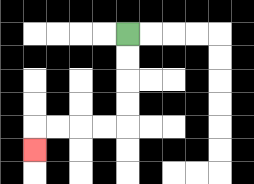{'start': '[5, 1]', 'end': '[1, 6]', 'path_directions': 'D,D,D,D,L,L,L,L,D', 'path_coordinates': '[[5, 1], [5, 2], [5, 3], [5, 4], [5, 5], [4, 5], [3, 5], [2, 5], [1, 5], [1, 6]]'}